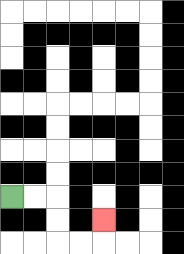{'start': '[0, 8]', 'end': '[4, 9]', 'path_directions': 'R,R,D,D,R,R,U', 'path_coordinates': '[[0, 8], [1, 8], [2, 8], [2, 9], [2, 10], [3, 10], [4, 10], [4, 9]]'}